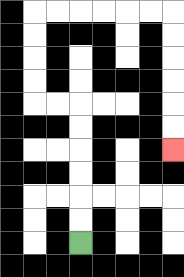{'start': '[3, 10]', 'end': '[7, 6]', 'path_directions': 'U,U,U,U,U,U,L,L,U,U,U,U,R,R,R,R,R,R,D,D,D,D,D,D', 'path_coordinates': '[[3, 10], [3, 9], [3, 8], [3, 7], [3, 6], [3, 5], [3, 4], [2, 4], [1, 4], [1, 3], [1, 2], [1, 1], [1, 0], [2, 0], [3, 0], [4, 0], [5, 0], [6, 0], [7, 0], [7, 1], [7, 2], [7, 3], [7, 4], [7, 5], [7, 6]]'}